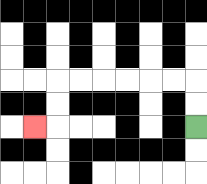{'start': '[8, 5]', 'end': '[1, 5]', 'path_directions': 'U,U,L,L,L,L,L,L,D,D,L', 'path_coordinates': '[[8, 5], [8, 4], [8, 3], [7, 3], [6, 3], [5, 3], [4, 3], [3, 3], [2, 3], [2, 4], [2, 5], [1, 5]]'}